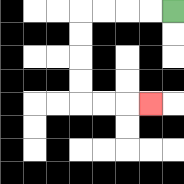{'start': '[7, 0]', 'end': '[6, 4]', 'path_directions': 'L,L,L,L,D,D,D,D,R,R,R', 'path_coordinates': '[[7, 0], [6, 0], [5, 0], [4, 0], [3, 0], [3, 1], [3, 2], [3, 3], [3, 4], [4, 4], [5, 4], [6, 4]]'}